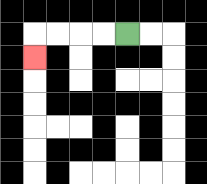{'start': '[5, 1]', 'end': '[1, 2]', 'path_directions': 'L,L,L,L,D', 'path_coordinates': '[[5, 1], [4, 1], [3, 1], [2, 1], [1, 1], [1, 2]]'}